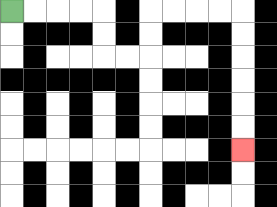{'start': '[0, 0]', 'end': '[10, 6]', 'path_directions': 'R,R,R,R,D,D,R,R,U,U,R,R,R,R,D,D,D,D,D,D', 'path_coordinates': '[[0, 0], [1, 0], [2, 0], [3, 0], [4, 0], [4, 1], [4, 2], [5, 2], [6, 2], [6, 1], [6, 0], [7, 0], [8, 0], [9, 0], [10, 0], [10, 1], [10, 2], [10, 3], [10, 4], [10, 5], [10, 6]]'}